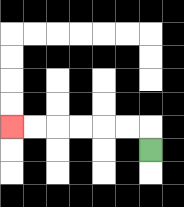{'start': '[6, 6]', 'end': '[0, 5]', 'path_directions': 'U,L,L,L,L,L,L', 'path_coordinates': '[[6, 6], [6, 5], [5, 5], [4, 5], [3, 5], [2, 5], [1, 5], [0, 5]]'}